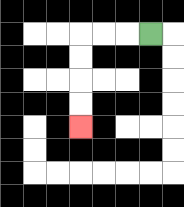{'start': '[6, 1]', 'end': '[3, 5]', 'path_directions': 'L,L,L,D,D,D,D', 'path_coordinates': '[[6, 1], [5, 1], [4, 1], [3, 1], [3, 2], [3, 3], [3, 4], [3, 5]]'}